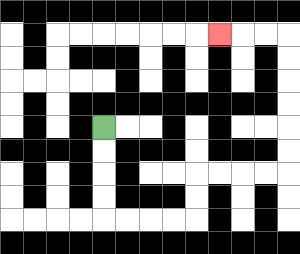{'start': '[4, 5]', 'end': '[9, 1]', 'path_directions': 'D,D,D,D,R,R,R,R,U,U,R,R,R,R,U,U,U,U,U,U,L,L,L', 'path_coordinates': '[[4, 5], [4, 6], [4, 7], [4, 8], [4, 9], [5, 9], [6, 9], [7, 9], [8, 9], [8, 8], [8, 7], [9, 7], [10, 7], [11, 7], [12, 7], [12, 6], [12, 5], [12, 4], [12, 3], [12, 2], [12, 1], [11, 1], [10, 1], [9, 1]]'}